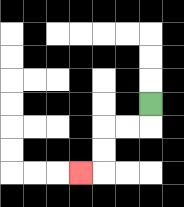{'start': '[6, 4]', 'end': '[3, 7]', 'path_directions': 'D,L,L,D,D,L', 'path_coordinates': '[[6, 4], [6, 5], [5, 5], [4, 5], [4, 6], [4, 7], [3, 7]]'}